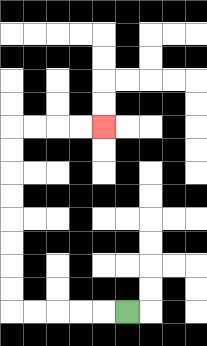{'start': '[5, 13]', 'end': '[4, 5]', 'path_directions': 'L,L,L,L,L,U,U,U,U,U,U,U,U,R,R,R,R', 'path_coordinates': '[[5, 13], [4, 13], [3, 13], [2, 13], [1, 13], [0, 13], [0, 12], [0, 11], [0, 10], [0, 9], [0, 8], [0, 7], [0, 6], [0, 5], [1, 5], [2, 5], [3, 5], [4, 5]]'}